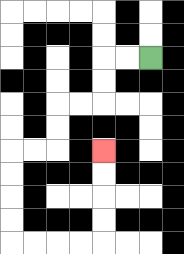{'start': '[6, 2]', 'end': '[4, 6]', 'path_directions': 'L,L,D,D,L,L,D,D,L,L,D,D,D,D,R,R,R,R,U,U,U,U', 'path_coordinates': '[[6, 2], [5, 2], [4, 2], [4, 3], [4, 4], [3, 4], [2, 4], [2, 5], [2, 6], [1, 6], [0, 6], [0, 7], [0, 8], [0, 9], [0, 10], [1, 10], [2, 10], [3, 10], [4, 10], [4, 9], [4, 8], [4, 7], [4, 6]]'}